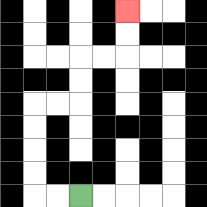{'start': '[3, 8]', 'end': '[5, 0]', 'path_directions': 'L,L,U,U,U,U,R,R,U,U,R,R,U,U', 'path_coordinates': '[[3, 8], [2, 8], [1, 8], [1, 7], [1, 6], [1, 5], [1, 4], [2, 4], [3, 4], [3, 3], [3, 2], [4, 2], [5, 2], [5, 1], [5, 0]]'}